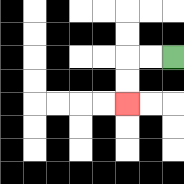{'start': '[7, 2]', 'end': '[5, 4]', 'path_directions': 'L,L,D,D', 'path_coordinates': '[[7, 2], [6, 2], [5, 2], [5, 3], [5, 4]]'}